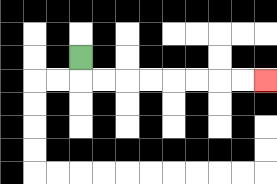{'start': '[3, 2]', 'end': '[11, 3]', 'path_directions': 'D,R,R,R,R,R,R,R,R', 'path_coordinates': '[[3, 2], [3, 3], [4, 3], [5, 3], [6, 3], [7, 3], [8, 3], [9, 3], [10, 3], [11, 3]]'}